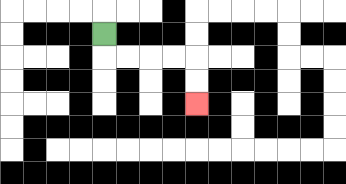{'start': '[4, 1]', 'end': '[8, 4]', 'path_directions': 'D,R,R,R,R,D,D', 'path_coordinates': '[[4, 1], [4, 2], [5, 2], [6, 2], [7, 2], [8, 2], [8, 3], [8, 4]]'}